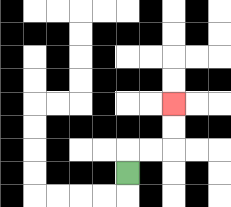{'start': '[5, 7]', 'end': '[7, 4]', 'path_directions': 'U,R,R,U,U', 'path_coordinates': '[[5, 7], [5, 6], [6, 6], [7, 6], [7, 5], [7, 4]]'}